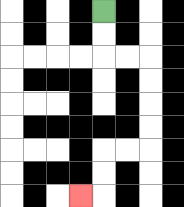{'start': '[4, 0]', 'end': '[3, 8]', 'path_directions': 'D,D,R,R,D,D,D,D,L,L,D,D,L', 'path_coordinates': '[[4, 0], [4, 1], [4, 2], [5, 2], [6, 2], [6, 3], [6, 4], [6, 5], [6, 6], [5, 6], [4, 6], [4, 7], [4, 8], [3, 8]]'}